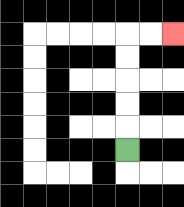{'start': '[5, 6]', 'end': '[7, 1]', 'path_directions': 'U,U,U,U,U,R,R', 'path_coordinates': '[[5, 6], [5, 5], [5, 4], [5, 3], [5, 2], [5, 1], [6, 1], [7, 1]]'}